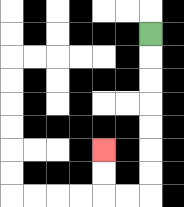{'start': '[6, 1]', 'end': '[4, 6]', 'path_directions': 'D,D,D,D,D,D,D,L,L,U,U', 'path_coordinates': '[[6, 1], [6, 2], [6, 3], [6, 4], [6, 5], [6, 6], [6, 7], [6, 8], [5, 8], [4, 8], [4, 7], [4, 6]]'}